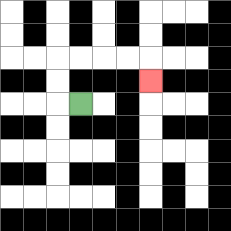{'start': '[3, 4]', 'end': '[6, 3]', 'path_directions': 'L,U,U,R,R,R,R,D', 'path_coordinates': '[[3, 4], [2, 4], [2, 3], [2, 2], [3, 2], [4, 2], [5, 2], [6, 2], [6, 3]]'}